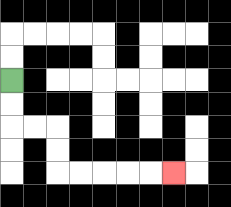{'start': '[0, 3]', 'end': '[7, 7]', 'path_directions': 'D,D,R,R,D,D,R,R,R,R,R', 'path_coordinates': '[[0, 3], [0, 4], [0, 5], [1, 5], [2, 5], [2, 6], [2, 7], [3, 7], [4, 7], [5, 7], [6, 7], [7, 7]]'}